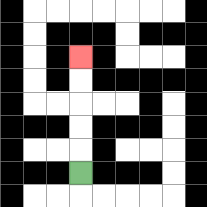{'start': '[3, 7]', 'end': '[3, 2]', 'path_directions': 'U,U,U,U,U', 'path_coordinates': '[[3, 7], [3, 6], [3, 5], [3, 4], [3, 3], [3, 2]]'}